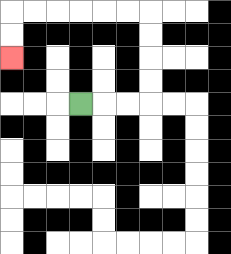{'start': '[3, 4]', 'end': '[0, 2]', 'path_directions': 'R,R,R,U,U,U,U,L,L,L,L,L,L,D,D', 'path_coordinates': '[[3, 4], [4, 4], [5, 4], [6, 4], [6, 3], [6, 2], [6, 1], [6, 0], [5, 0], [4, 0], [3, 0], [2, 0], [1, 0], [0, 0], [0, 1], [0, 2]]'}